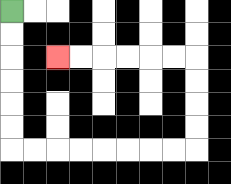{'start': '[0, 0]', 'end': '[2, 2]', 'path_directions': 'D,D,D,D,D,D,R,R,R,R,R,R,R,R,U,U,U,U,L,L,L,L,L,L', 'path_coordinates': '[[0, 0], [0, 1], [0, 2], [0, 3], [0, 4], [0, 5], [0, 6], [1, 6], [2, 6], [3, 6], [4, 6], [5, 6], [6, 6], [7, 6], [8, 6], [8, 5], [8, 4], [8, 3], [8, 2], [7, 2], [6, 2], [5, 2], [4, 2], [3, 2], [2, 2]]'}